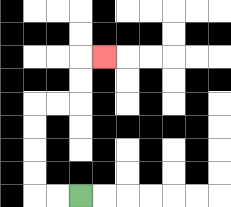{'start': '[3, 8]', 'end': '[4, 2]', 'path_directions': 'L,L,U,U,U,U,R,R,U,U,R', 'path_coordinates': '[[3, 8], [2, 8], [1, 8], [1, 7], [1, 6], [1, 5], [1, 4], [2, 4], [3, 4], [3, 3], [3, 2], [4, 2]]'}